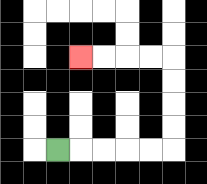{'start': '[2, 6]', 'end': '[3, 2]', 'path_directions': 'R,R,R,R,R,U,U,U,U,L,L,L,L', 'path_coordinates': '[[2, 6], [3, 6], [4, 6], [5, 6], [6, 6], [7, 6], [7, 5], [7, 4], [7, 3], [7, 2], [6, 2], [5, 2], [4, 2], [3, 2]]'}